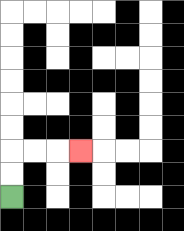{'start': '[0, 8]', 'end': '[3, 6]', 'path_directions': 'U,U,R,R,R', 'path_coordinates': '[[0, 8], [0, 7], [0, 6], [1, 6], [2, 6], [3, 6]]'}